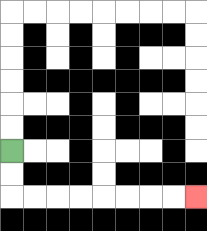{'start': '[0, 6]', 'end': '[8, 8]', 'path_directions': 'D,D,R,R,R,R,R,R,R,R', 'path_coordinates': '[[0, 6], [0, 7], [0, 8], [1, 8], [2, 8], [3, 8], [4, 8], [5, 8], [6, 8], [7, 8], [8, 8]]'}